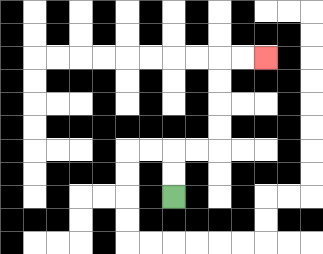{'start': '[7, 8]', 'end': '[11, 2]', 'path_directions': 'U,U,R,R,U,U,U,U,R,R', 'path_coordinates': '[[7, 8], [7, 7], [7, 6], [8, 6], [9, 6], [9, 5], [9, 4], [9, 3], [9, 2], [10, 2], [11, 2]]'}